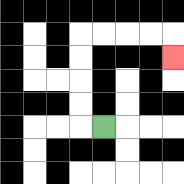{'start': '[4, 5]', 'end': '[7, 2]', 'path_directions': 'L,U,U,U,U,R,R,R,R,D', 'path_coordinates': '[[4, 5], [3, 5], [3, 4], [3, 3], [3, 2], [3, 1], [4, 1], [5, 1], [6, 1], [7, 1], [7, 2]]'}